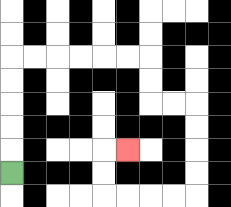{'start': '[0, 7]', 'end': '[5, 6]', 'path_directions': 'U,U,U,U,U,R,R,R,R,R,R,D,D,R,R,D,D,D,D,L,L,L,L,U,U,R', 'path_coordinates': '[[0, 7], [0, 6], [0, 5], [0, 4], [0, 3], [0, 2], [1, 2], [2, 2], [3, 2], [4, 2], [5, 2], [6, 2], [6, 3], [6, 4], [7, 4], [8, 4], [8, 5], [8, 6], [8, 7], [8, 8], [7, 8], [6, 8], [5, 8], [4, 8], [4, 7], [4, 6], [5, 6]]'}